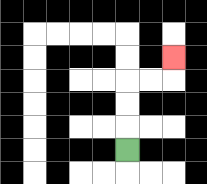{'start': '[5, 6]', 'end': '[7, 2]', 'path_directions': 'U,U,U,R,R,U', 'path_coordinates': '[[5, 6], [5, 5], [5, 4], [5, 3], [6, 3], [7, 3], [7, 2]]'}